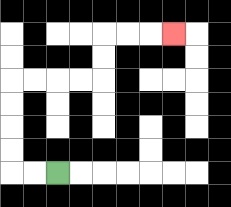{'start': '[2, 7]', 'end': '[7, 1]', 'path_directions': 'L,L,U,U,U,U,R,R,R,R,U,U,R,R,R', 'path_coordinates': '[[2, 7], [1, 7], [0, 7], [0, 6], [0, 5], [0, 4], [0, 3], [1, 3], [2, 3], [3, 3], [4, 3], [4, 2], [4, 1], [5, 1], [6, 1], [7, 1]]'}